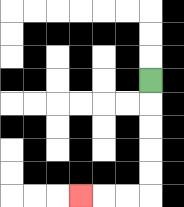{'start': '[6, 3]', 'end': '[3, 8]', 'path_directions': 'D,D,D,D,D,L,L,L', 'path_coordinates': '[[6, 3], [6, 4], [6, 5], [6, 6], [6, 7], [6, 8], [5, 8], [4, 8], [3, 8]]'}